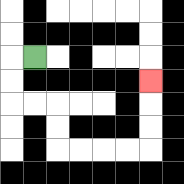{'start': '[1, 2]', 'end': '[6, 3]', 'path_directions': 'L,D,D,R,R,D,D,R,R,R,R,U,U,U', 'path_coordinates': '[[1, 2], [0, 2], [0, 3], [0, 4], [1, 4], [2, 4], [2, 5], [2, 6], [3, 6], [4, 6], [5, 6], [6, 6], [6, 5], [6, 4], [6, 3]]'}